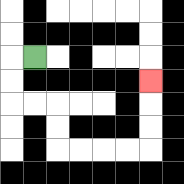{'start': '[1, 2]', 'end': '[6, 3]', 'path_directions': 'L,D,D,R,R,D,D,R,R,R,R,U,U,U', 'path_coordinates': '[[1, 2], [0, 2], [0, 3], [0, 4], [1, 4], [2, 4], [2, 5], [2, 6], [3, 6], [4, 6], [5, 6], [6, 6], [6, 5], [6, 4], [6, 3]]'}